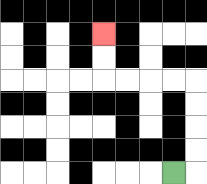{'start': '[7, 7]', 'end': '[4, 1]', 'path_directions': 'R,U,U,U,U,L,L,L,L,U,U', 'path_coordinates': '[[7, 7], [8, 7], [8, 6], [8, 5], [8, 4], [8, 3], [7, 3], [6, 3], [5, 3], [4, 3], [4, 2], [4, 1]]'}